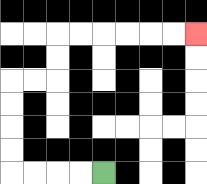{'start': '[4, 7]', 'end': '[8, 1]', 'path_directions': 'L,L,L,L,U,U,U,U,R,R,U,U,R,R,R,R,R,R', 'path_coordinates': '[[4, 7], [3, 7], [2, 7], [1, 7], [0, 7], [0, 6], [0, 5], [0, 4], [0, 3], [1, 3], [2, 3], [2, 2], [2, 1], [3, 1], [4, 1], [5, 1], [6, 1], [7, 1], [8, 1]]'}